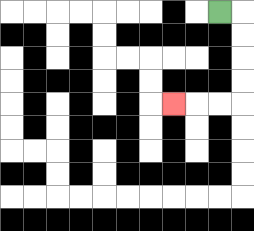{'start': '[9, 0]', 'end': '[7, 4]', 'path_directions': 'R,D,D,D,D,L,L,L', 'path_coordinates': '[[9, 0], [10, 0], [10, 1], [10, 2], [10, 3], [10, 4], [9, 4], [8, 4], [7, 4]]'}